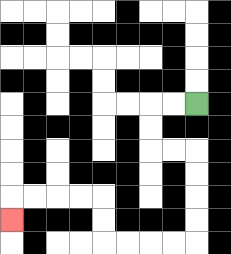{'start': '[8, 4]', 'end': '[0, 9]', 'path_directions': 'L,L,D,D,R,R,D,D,D,D,L,L,L,L,U,U,L,L,L,L,D', 'path_coordinates': '[[8, 4], [7, 4], [6, 4], [6, 5], [6, 6], [7, 6], [8, 6], [8, 7], [8, 8], [8, 9], [8, 10], [7, 10], [6, 10], [5, 10], [4, 10], [4, 9], [4, 8], [3, 8], [2, 8], [1, 8], [0, 8], [0, 9]]'}